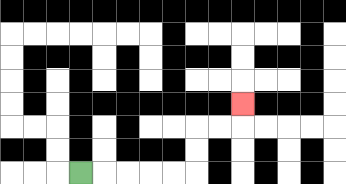{'start': '[3, 7]', 'end': '[10, 4]', 'path_directions': 'R,R,R,R,R,U,U,R,R,U', 'path_coordinates': '[[3, 7], [4, 7], [5, 7], [6, 7], [7, 7], [8, 7], [8, 6], [8, 5], [9, 5], [10, 5], [10, 4]]'}